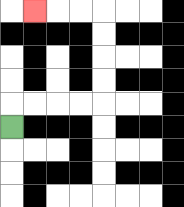{'start': '[0, 5]', 'end': '[1, 0]', 'path_directions': 'U,R,R,R,R,U,U,U,U,L,L,L', 'path_coordinates': '[[0, 5], [0, 4], [1, 4], [2, 4], [3, 4], [4, 4], [4, 3], [4, 2], [4, 1], [4, 0], [3, 0], [2, 0], [1, 0]]'}